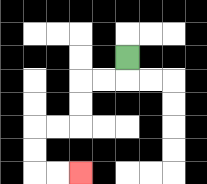{'start': '[5, 2]', 'end': '[3, 7]', 'path_directions': 'D,L,L,D,D,L,L,D,D,R,R', 'path_coordinates': '[[5, 2], [5, 3], [4, 3], [3, 3], [3, 4], [3, 5], [2, 5], [1, 5], [1, 6], [1, 7], [2, 7], [3, 7]]'}